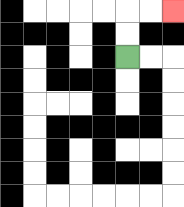{'start': '[5, 2]', 'end': '[7, 0]', 'path_directions': 'U,U,R,R', 'path_coordinates': '[[5, 2], [5, 1], [5, 0], [6, 0], [7, 0]]'}